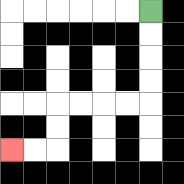{'start': '[6, 0]', 'end': '[0, 6]', 'path_directions': 'D,D,D,D,L,L,L,L,D,D,L,L', 'path_coordinates': '[[6, 0], [6, 1], [6, 2], [6, 3], [6, 4], [5, 4], [4, 4], [3, 4], [2, 4], [2, 5], [2, 6], [1, 6], [0, 6]]'}